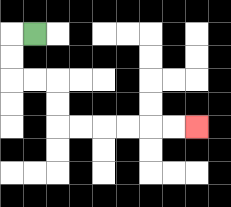{'start': '[1, 1]', 'end': '[8, 5]', 'path_directions': 'L,D,D,R,R,D,D,R,R,R,R,R,R', 'path_coordinates': '[[1, 1], [0, 1], [0, 2], [0, 3], [1, 3], [2, 3], [2, 4], [2, 5], [3, 5], [4, 5], [5, 5], [6, 5], [7, 5], [8, 5]]'}